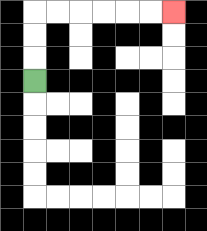{'start': '[1, 3]', 'end': '[7, 0]', 'path_directions': 'U,U,U,R,R,R,R,R,R', 'path_coordinates': '[[1, 3], [1, 2], [1, 1], [1, 0], [2, 0], [3, 0], [4, 0], [5, 0], [6, 0], [7, 0]]'}